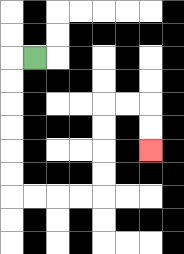{'start': '[1, 2]', 'end': '[6, 6]', 'path_directions': 'L,D,D,D,D,D,D,R,R,R,R,U,U,U,U,R,R,D,D', 'path_coordinates': '[[1, 2], [0, 2], [0, 3], [0, 4], [0, 5], [0, 6], [0, 7], [0, 8], [1, 8], [2, 8], [3, 8], [4, 8], [4, 7], [4, 6], [4, 5], [4, 4], [5, 4], [6, 4], [6, 5], [6, 6]]'}